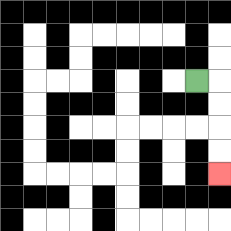{'start': '[8, 3]', 'end': '[9, 7]', 'path_directions': 'R,D,D,D,D', 'path_coordinates': '[[8, 3], [9, 3], [9, 4], [9, 5], [9, 6], [9, 7]]'}